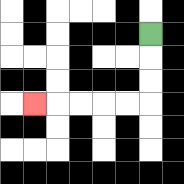{'start': '[6, 1]', 'end': '[1, 4]', 'path_directions': 'D,D,D,L,L,L,L,L', 'path_coordinates': '[[6, 1], [6, 2], [6, 3], [6, 4], [5, 4], [4, 4], [3, 4], [2, 4], [1, 4]]'}